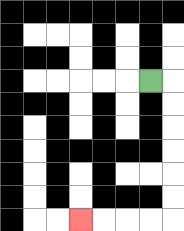{'start': '[6, 3]', 'end': '[3, 9]', 'path_directions': 'R,D,D,D,D,D,D,L,L,L,L', 'path_coordinates': '[[6, 3], [7, 3], [7, 4], [7, 5], [7, 6], [7, 7], [7, 8], [7, 9], [6, 9], [5, 9], [4, 9], [3, 9]]'}